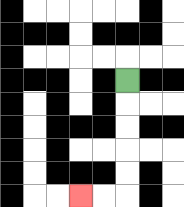{'start': '[5, 3]', 'end': '[3, 8]', 'path_directions': 'D,D,D,D,D,L,L', 'path_coordinates': '[[5, 3], [5, 4], [5, 5], [5, 6], [5, 7], [5, 8], [4, 8], [3, 8]]'}